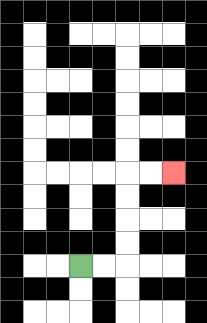{'start': '[3, 11]', 'end': '[7, 7]', 'path_directions': 'R,R,U,U,U,U,R,R', 'path_coordinates': '[[3, 11], [4, 11], [5, 11], [5, 10], [5, 9], [5, 8], [5, 7], [6, 7], [7, 7]]'}